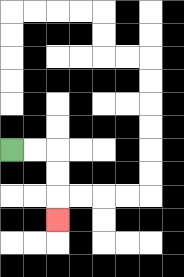{'start': '[0, 6]', 'end': '[2, 9]', 'path_directions': 'R,R,D,D,D', 'path_coordinates': '[[0, 6], [1, 6], [2, 6], [2, 7], [2, 8], [2, 9]]'}